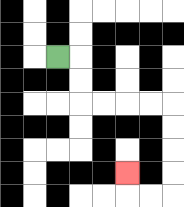{'start': '[2, 2]', 'end': '[5, 7]', 'path_directions': 'R,D,D,R,R,R,R,D,D,D,D,L,L,U', 'path_coordinates': '[[2, 2], [3, 2], [3, 3], [3, 4], [4, 4], [5, 4], [6, 4], [7, 4], [7, 5], [7, 6], [7, 7], [7, 8], [6, 8], [5, 8], [5, 7]]'}